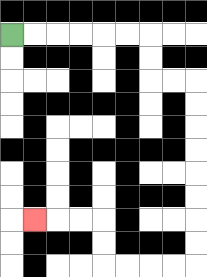{'start': '[0, 1]', 'end': '[1, 9]', 'path_directions': 'R,R,R,R,R,R,D,D,R,R,D,D,D,D,D,D,D,D,L,L,L,L,U,U,L,L,L', 'path_coordinates': '[[0, 1], [1, 1], [2, 1], [3, 1], [4, 1], [5, 1], [6, 1], [6, 2], [6, 3], [7, 3], [8, 3], [8, 4], [8, 5], [8, 6], [8, 7], [8, 8], [8, 9], [8, 10], [8, 11], [7, 11], [6, 11], [5, 11], [4, 11], [4, 10], [4, 9], [3, 9], [2, 9], [1, 9]]'}